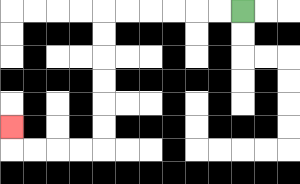{'start': '[10, 0]', 'end': '[0, 5]', 'path_directions': 'L,L,L,L,L,L,D,D,D,D,D,D,L,L,L,L,U', 'path_coordinates': '[[10, 0], [9, 0], [8, 0], [7, 0], [6, 0], [5, 0], [4, 0], [4, 1], [4, 2], [4, 3], [4, 4], [4, 5], [4, 6], [3, 6], [2, 6], [1, 6], [0, 6], [0, 5]]'}